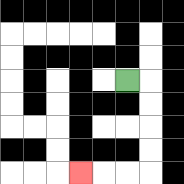{'start': '[5, 3]', 'end': '[3, 7]', 'path_directions': 'R,D,D,D,D,L,L,L', 'path_coordinates': '[[5, 3], [6, 3], [6, 4], [6, 5], [6, 6], [6, 7], [5, 7], [4, 7], [3, 7]]'}